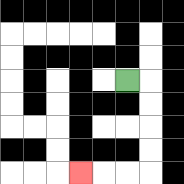{'start': '[5, 3]', 'end': '[3, 7]', 'path_directions': 'R,D,D,D,D,L,L,L', 'path_coordinates': '[[5, 3], [6, 3], [6, 4], [6, 5], [6, 6], [6, 7], [5, 7], [4, 7], [3, 7]]'}